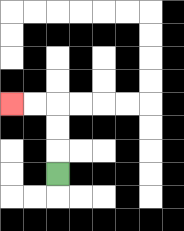{'start': '[2, 7]', 'end': '[0, 4]', 'path_directions': 'U,U,U,L,L', 'path_coordinates': '[[2, 7], [2, 6], [2, 5], [2, 4], [1, 4], [0, 4]]'}